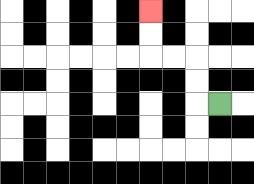{'start': '[9, 4]', 'end': '[6, 0]', 'path_directions': 'L,U,U,L,L,U,U', 'path_coordinates': '[[9, 4], [8, 4], [8, 3], [8, 2], [7, 2], [6, 2], [6, 1], [6, 0]]'}